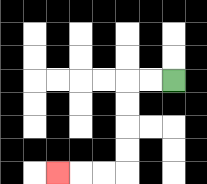{'start': '[7, 3]', 'end': '[2, 7]', 'path_directions': 'L,L,D,D,D,D,L,L,L', 'path_coordinates': '[[7, 3], [6, 3], [5, 3], [5, 4], [5, 5], [5, 6], [5, 7], [4, 7], [3, 7], [2, 7]]'}